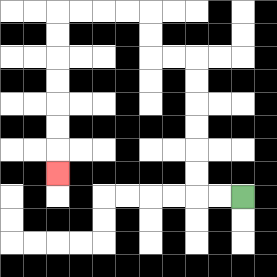{'start': '[10, 8]', 'end': '[2, 7]', 'path_directions': 'L,L,U,U,U,U,U,U,L,L,U,U,L,L,L,L,D,D,D,D,D,D,D', 'path_coordinates': '[[10, 8], [9, 8], [8, 8], [8, 7], [8, 6], [8, 5], [8, 4], [8, 3], [8, 2], [7, 2], [6, 2], [6, 1], [6, 0], [5, 0], [4, 0], [3, 0], [2, 0], [2, 1], [2, 2], [2, 3], [2, 4], [2, 5], [2, 6], [2, 7]]'}